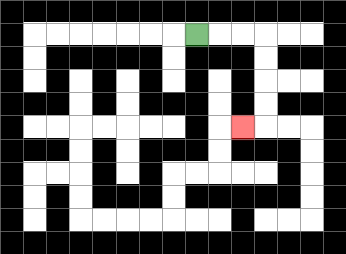{'start': '[8, 1]', 'end': '[10, 5]', 'path_directions': 'R,R,R,D,D,D,D,L', 'path_coordinates': '[[8, 1], [9, 1], [10, 1], [11, 1], [11, 2], [11, 3], [11, 4], [11, 5], [10, 5]]'}